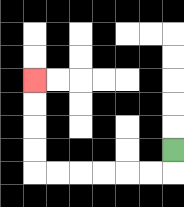{'start': '[7, 6]', 'end': '[1, 3]', 'path_directions': 'D,L,L,L,L,L,L,U,U,U,U', 'path_coordinates': '[[7, 6], [7, 7], [6, 7], [5, 7], [4, 7], [3, 7], [2, 7], [1, 7], [1, 6], [1, 5], [1, 4], [1, 3]]'}